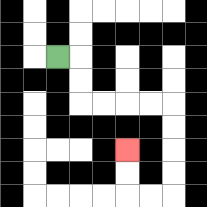{'start': '[2, 2]', 'end': '[5, 6]', 'path_directions': 'R,D,D,R,R,R,R,D,D,D,D,L,L,U,U', 'path_coordinates': '[[2, 2], [3, 2], [3, 3], [3, 4], [4, 4], [5, 4], [6, 4], [7, 4], [7, 5], [7, 6], [7, 7], [7, 8], [6, 8], [5, 8], [5, 7], [5, 6]]'}